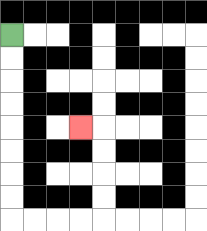{'start': '[0, 1]', 'end': '[3, 5]', 'path_directions': 'D,D,D,D,D,D,D,D,R,R,R,R,U,U,U,U,L', 'path_coordinates': '[[0, 1], [0, 2], [0, 3], [0, 4], [0, 5], [0, 6], [0, 7], [0, 8], [0, 9], [1, 9], [2, 9], [3, 9], [4, 9], [4, 8], [4, 7], [4, 6], [4, 5], [3, 5]]'}